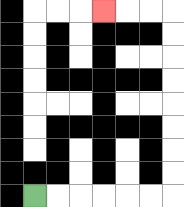{'start': '[1, 8]', 'end': '[4, 0]', 'path_directions': 'R,R,R,R,R,R,U,U,U,U,U,U,U,U,L,L,L', 'path_coordinates': '[[1, 8], [2, 8], [3, 8], [4, 8], [5, 8], [6, 8], [7, 8], [7, 7], [7, 6], [7, 5], [7, 4], [7, 3], [7, 2], [7, 1], [7, 0], [6, 0], [5, 0], [4, 0]]'}